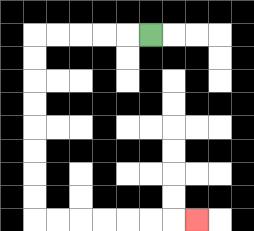{'start': '[6, 1]', 'end': '[8, 9]', 'path_directions': 'L,L,L,L,L,D,D,D,D,D,D,D,D,R,R,R,R,R,R,R', 'path_coordinates': '[[6, 1], [5, 1], [4, 1], [3, 1], [2, 1], [1, 1], [1, 2], [1, 3], [1, 4], [1, 5], [1, 6], [1, 7], [1, 8], [1, 9], [2, 9], [3, 9], [4, 9], [5, 9], [6, 9], [7, 9], [8, 9]]'}